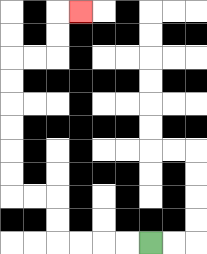{'start': '[6, 10]', 'end': '[3, 0]', 'path_directions': 'L,L,L,L,U,U,L,L,U,U,U,U,U,U,R,R,U,U,R', 'path_coordinates': '[[6, 10], [5, 10], [4, 10], [3, 10], [2, 10], [2, 9], [2, 8], [1, 8], [0, 8], [0, 7], [0, 6], [0, 5], [0, 4], [0, 3], [0, 2], [1, 2], [2, 2], [2, 1], [2, 0], [3, 0]]'}